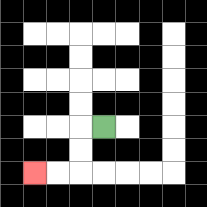{'start': '[4, 5]', 'end': '[1, 7]', 'path_directions': 'L,D,D,L,L', 'path_coordinates': '[[4, 5], [3, 5], [3, 6], [3, 7], [2, 7], [1, 7]]'}